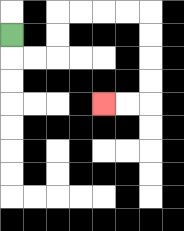{'start': '[0, 1]', 'end': '[4, 4]', 'path_directions': 'D,R,R,U,U,R,R,R,R,D,D,D,D,L,L', 'path_coordinates': '[[0, 1], [0, 2], [1, 2], [2, 2], [2, 1], [2, 0], [3, 0], [4, 0], [5, 0], [6, 0], [6, 1], [6, 2], [6, 3], [6, 4], [5, 4], [4, 4]]'}